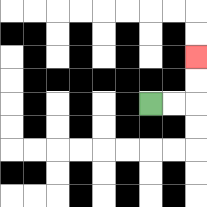{'start': '[6, 4]', 'end': '[8, 2]', 'path_directions': 'R,R,U,U', 'path_coordinates': '[[6, 4], [7, 4], [8, 4], [8, 3], [8, 2]]'}